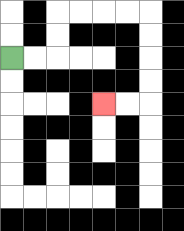{'start': '[0, 2]', 'end': '[4, 4]', 'path_directions': 'R,R,U,U,R,R,R,R,D,D,D,D,L,L', 'path_coordinates': '[[0, 2], [1, 2], [2, 2], [2, 1], [2, 0], [3, 0], [4, 0], [5, 0], [6, 0], [6, 1], [6, 2], [6, 3], [6, 4], [5, 4], [4, 4]]'}